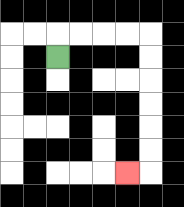{'start': '[2, 2]', 'end': '[5, 7]', 'path_directions': 'U,R,R,R,R,D,D,D,D,D,D,L', 'path_coordinates': '[[2, 2], [2, 1], [3, 1], [4, 1], [5, 1], [6, 1], [6, 2], [6, 3], [6, 4], [6, 5], [6, 6], [6, 7], [5, 7]]'}